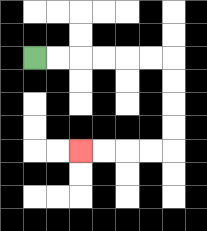{'start': '[1, 2]', 'end': '[3, 6]', 'path_directions': 'R,R,R,R,R,R,D,D,D,D,L,L,L,L', 'path_coordinates': '[[1, 2], [2, 2], [3, 2], [4, 2], [5, 2], [6, 2], [7, 2], [7, 3], [7, 4], [7, 5], [7, 6], [6, 6], [5, 6], [4, 6], [3, 6]]'}